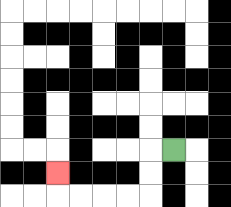{'start': '[7, 6]', 'end': '[2, 7]', 'path_directions': 'L,D,D,L,L,L,L,U', 'path_coordinates': '[[7, 6], [6, 6], [6, 7], [6, 8], [5, 8], [4, 8], [3, 8], [2, 8], [2, 7]]'}